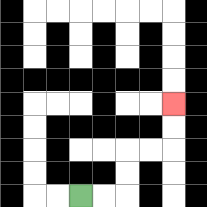{'start': '[3, 8]', 'end': '[7, 4]', 'path_directions': 'R,R,U,U,R,R,U,U', 'path_coordinates': '[[3, 8], [4, 8], [5, 8], [5, 7], [5, 6], [6, 6], [7, 6], [7, 5], [7, 4]]'}